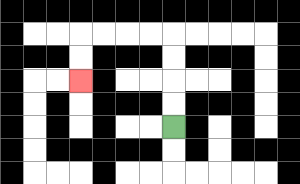{'start': '[7, 5]', 'end': '[3, 3]', 'path_directions': 'U,U,U,U,L,L,L,L,D,D', 'path_coordinates': '[[7, 5], [7, 4], [7, 3], [7, 2], [7, 1], [6, 1], [5, 1], [4, 1], [3, 1], [3, 2], [3, 3]]'}